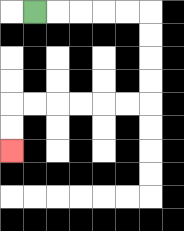{'start': '[1, 0]', 'end': '[0, 6]', 'path_directions': 'R,R,R,R,R,D,D,D,D,L,L,L,L,L,L,D,D', 'path_coordinates': '[[1, 0], [2, 0], [3, 0], [4, 0], [5, 0], [6, 0], [6, 1], [6, 2], [6, 3], [6, 4], [5, 4], [4, 4], [3, 4], [2, 4], [1, 4], [0, 4], [0, 5], [0, 6]]'}